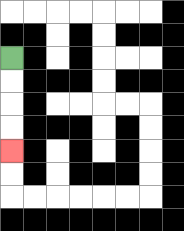{'start': '[0, 2]', 'end': '[0, 6]', 'path_directions': 'D,D,D,D', 'path_coordinates': '[[0, 2], [0, 3], [0, 4], [0, 5], [0, 6]]'}